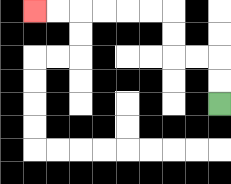{'start': '[9, 4]', 'end': '[1, 0]', 'path_directions': 'U,U,L,L,U,U,L,L,L,L,L,L', 'path_coordinates': '[[9, 4], [9, 3], [9, 2], [8, 2], [7, 2], [7, 1], [7, 0], [6, 0], [5, 0], [4, 0], [3, 0], [2, 0], [1, 0]]'}